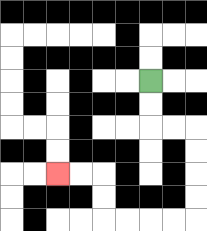{'start': '[6, 3]', 'end': '[2, 7]', 'path_directions': 'D,D,R,R,D,D,D,D,L,L,L,L,U,U,L,L', 'path_coordinates': '[[6, 3], [6, 4], [6, 5], [7, 5], [8, 5], [8, 6], [8, 7], [8, 8], [8, 9], [7, 9], [6, 9], [5, 9], [4, 9], [4, 8], [4, 7], [3, 7], [2, 7]]'}